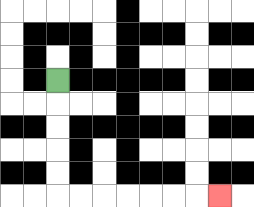{'start': '[2, 3]', 'end': '[9, 8]', 'path_directions': 'D,D,D,D,D,R,R,R,R,R,R,R', 'path_coordinates': '[[2, 3], [2, 4], [2, 5], [2, 6], [2, 7], [2, 8], [3, 8], [4, 8], [5, 8], [6, 8], [7, 8], [8, 8], [9, 8]]'}